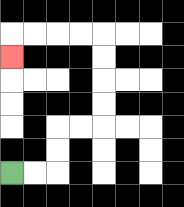{'start': '[0, 7]', 'end': '[0, 2]', 'path_directions': 'R,R,U,U,R,R,U,U,U,U,L,L,L,L,D', 'path_coordinates': '[[0, 7], [1, 7], [2, 7], [2, 6], [2, 5], [3, 5], [4, 5], [4, 4], [4, 3], [4, 2], [4, 1], [3, 1], [2, 1], [1, 1], [0, 1], [0, 2]]'}